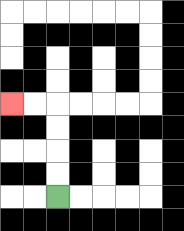{'start': '[2, 8]', 'end': '[0, 4]', 'path_directions': 'U,U,U,U,L,L', 'path_coordinates': '[[2, 8], [2, 7], [2, 6], [2, 5], [2, 4], [1, 4], [0, 4]]'}